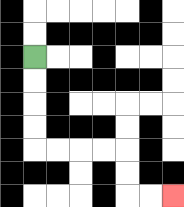{'start': '[1, 2]', 'end': '[7, 8]', 'path_directions': 'D,D,D,D,R,R,R,R,D,D,R,R', 'path_coordinates': '[[1, 2], [1, 3], [1, 4], [1, 5], [1, 6], [2, 6], [3, 6], [4, 6], [5, 6], [5, 7], [5, 8], [6, 8], [7, 8]]'}